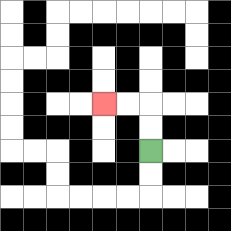{'start': '[6, 6]', 'end': '[4, 4]', 'path_directions': 'U,U,L,L', 'path_coordinates': '[[6, 6], [6, 5], [6, 4], [5, 4], [4, 4]]'}